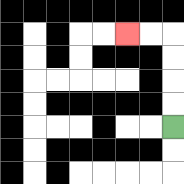{'start': '[7, 5]', 'end': '[5, 1]', 'path_directions': 'U,U,U,U,L,L', 'path_coordinates': '[[7, 5], [7, 4], [7, 3], [7, 2], [7, 1], [6, 1], [5, 1]]'}